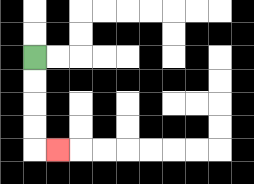{'start': '[1, 2]', 'end': '[2, 6]', 'path_directions': 'D,D,D,D,R', 'path_coordinates': '[[1, 2], [1, 3], [1, 4], [1, 5], [1, 6], [2, 6]]'}